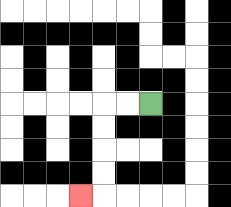{'start': '[6, 4]', 'end': '[3, 8]', 'path_directions': 'L,L,D,D,D,D,L', 'path_coordinates': '[[6, 4], [5, 4], [4, 4], [4, 5], [4, 6], [4, 7], [4, 8], [3, 8]]'}